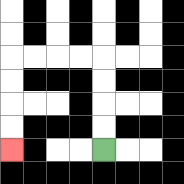{'start': '[4, 6]', 'end': '[0, 6]', 'path_directions': 'U,U,U,U,L,L,L,L,D,D,D,D', 'path_coordinates': '[[4, 6], [4, 5], [4, 4], [4, 3], [4, 2], [3, 2], [2, 2], [1, 2], [0, 2], [0, 3], [0, 4], [0, 5], [0, 6]]'}